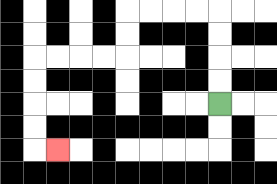{'start': '[9, 4]', 'end': '[2, 6]', 'path_directions': 'U,U,U,U,L,L,L,L,D,D,L,L,L,L,D,D,D,D,R', 'path_coordinates': '[[9, 4], [9, 3], [9, 2], [9, 1], [9, 0], [8, 0], [7, 0], [6, 0], [5, 0], [5, 1], [5, 2], [4, 2], [3, 2], [2, 2], [1, 2], [1, 3], [1, 4], [1, 5], [1, 6], [2, 6]]'}